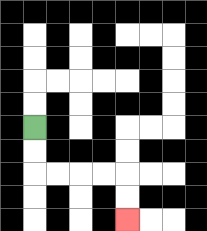{'start': '[1, 5]', 'end': '[5, 9]', 'path_directions': 'D,D,R,R,R,R,D,D', 'path_coordinates': '[[1, 5], [1, 6], [1, 7], [2, 7], [3, 7], [4, 7], [5, 7], [5, 8], [5, 9]]'}